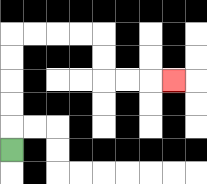{'start': '[0, 6]', 'end': '[7, 3]', 'path_directions': 'U,U,U,U,U,R,R,R,R,D,D,R,R,R', 'path_coordinates': '[[0, 6], [0, 5], [0, 4], [0, 3], [0, 2], [0, 1], [1, 1], [2, 1], [3, 1], [4, 1], [4, 2], [4, 3], [5, 3], [6, 3], [7, 3]]'}